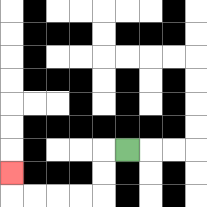{'start': '[5, 6]', 'end': '[0, 7]', 'path_directions': 'L,D,D,L,L,L,L,U', 'path_coordinates': '[[5, 6], [4, 6], [4, 7], [4, 8], [3, 8], [2, 8], [1, 8], [0, 8], [0, 7]]'}